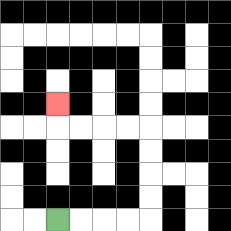{'start': '[2, 9]', 'end': '[2, 4]', 'path_directions': 'R,R,R,R,U,U,U,U,L,L,L,L,U', 'path_coordinates': '[[2, 9], [3, 9], [4, 9], [5, 9], [6, 9], [6, 8], [6, 7], [6, 6], [6, 5], [5, 5], [4, 5], [3, 5], [2, 5], [2, 4]]'}